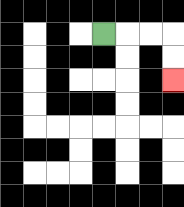{'start': '[4, 1]', 'end': '[7, 3]', 'path_directions': 'R,R,R,D,D', 'path_coordinates': '[[4, 1], [5, 1], [6, 1], [7, 1], [7, 2], [7, 3]]'}